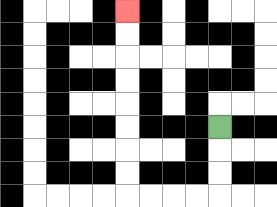{'start': '[9, 5]', 'end': '[5, 0]', 'path_directions': 'D,D,D,L,L,L,L,U,U,U,U,U,U,U,U', 'path_coordinates': '[[9, 5], [9, 6], [9, 7], [9, 8], [8, 8], [7, 8], [6, 8], [5, 8], [5, 7], [5, 6], [5, 5], [5, 4], [5, 3], [5, 2], [5, 1], [5, 0]]'}